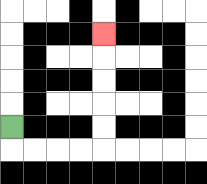{'start': '[0, 5]', 'end': '[4, 1]', 'path_directions': 'D,R,R,R,R,U,U,U,U,U', 'path_coordinates': '[[0, 5], [0, 6], [1, 6], [2, 6], [3, 6], [4, 6], [4, 5], [4, 4], [4, 3], [4, 2], [4, 1]]'}